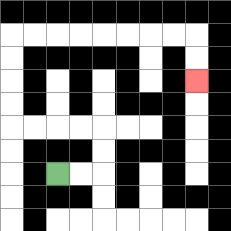{'start': '[2, 7]', 'end': '[8, 3]', 'path_directions': 'R,R,U,U,L,L,L,L,U,U,U,U,R,R,R,R,R,R,R,R,D,D', 'path_coordinates': '[[2, 7], [3, 7], [4, 7], [4, 6], [4, 5], [3, 5], [2, 5], [1, 5], [0, 5], [0, 4], [0, 3], [0, 2], [0, 1], [1, 1], [2, 1], [3, 1], [4, 1], [5, 1], [6, 1], [7, 1], [8, 1], [8, 2], [8, 3]]'}